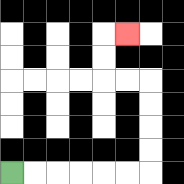{'start': '[0, 7]', 'end': '[5, 1]', 'path_directions': 'R,R,R,R,R,R,U,U,U,U,L,L,U,U,R', 'path_coordinates': '[[0, 7], [1, 7], [2, 7], [3, 7], [4, 7], [5, 7], [6, 7], [6, 6], [6, 5], [6, 4], [6, 3], [5, 3], [4, 3], [4, 2], [4, 1], [5, 1]]'}